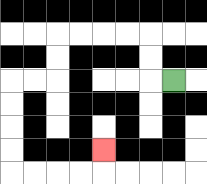{'start': '[7, 3]', 'end': '[4, 6]', 'path_directions': 'L,U,U,L,L,L,L,D,D,L,L,D,D,D,D,R,R,R,R,U', 'path_coordinates': '[[7, 3], [6, 3], [6, 2], [6, 1], [5, 1], [4, 1], [3, 1], [2, 1], [2, 2], [2, 3], [1, 3], [0, 3], [0, 4], [0, 5], [0, 6], [0, 7], [1, 7], [2, 7], [3, 7], [4, 7], [4, 6]]'}